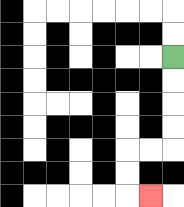{'start': '[7, 2]', 'end': '[6, 8]', 'path_directions': 'D,D,D,D,L,L,D,D,R', 'path_coordinates': '[[7, 2], [7, 3], [7, 4], [7, 5], [7, 6], [6, 6], [5, 6], [5, 7], [5, 8], [6, 8]]'}